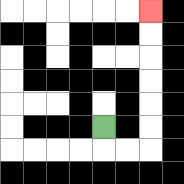{'start': '[4, 5]', 'end': '[6, 0]', 'path_directions': 'D,R,R,U,U,U,U,U,U', 'path_coordinates': '[[4, 5], [4, 6], [5, 6], [6, 6], [6, 5], [6, 4], [6, 3], [6, 2], [6, 1], [6, 0]]'}